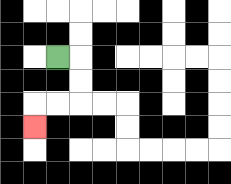{'start': '[2, 2]', 'end': '[1, 5]', 'path_directions': 'R,D,D,L,L,D', 'path_coordinates': '[[2, 2], [3, 2], [3, 3], [3, 4], [2, 4], [1, 4], [1, 5]]'}